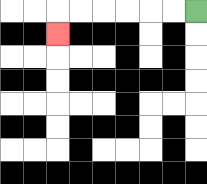{'start': '[8, 0]', 'end': '[2, 1]', 'path_directions': 'L,L,L,L,L,L,D', 'path_coordinates': '[[8, 0], [7, 0], [6, 0], [5, 0], [4, 0], [3, 0], [2, 0], [2, 1]]'}